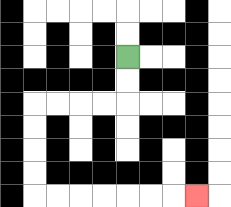{'start': '[5, 2]', 'end': '[8, 8]', 'path_directions': 'D,D,L,L,L,L,D,D,D,D,R,R,R,R,R,R,R', 'path_coordinates': '[[5, 2], [5, 3], [5, 4], [4, 4], [3, 4], [2, 4], [1, 4], [1, 5], [1, 6], [1, 7], [1, 8], [2, 8], [3, 8], [4, 8], [5, 8], [6, 8], [7, 8], [8, 8]]'}